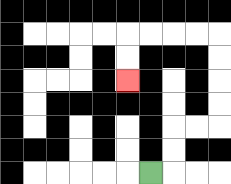{'start': '[6, 7]', 'end': '[5, 3]', 'path_directions': 'R,U,U,R,R,U,U,U,U,L,L,L,L,D,D', 'path_coordinates': '[[6, 7], [7, 7], [7, 6], [7, 5], [8, 5], [9, 5], [9, 4], [9, 3], [9, 2], [9, 1], [8, 1], [7, 1], [6, 1], [5, 1], [5, 2], [5, 3]]'}